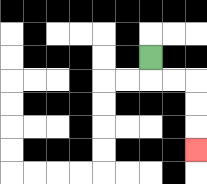{'start': '[6, 2]', 'end': '[8, 6]', 'path_directions': 'D,R,R,D,D,D', 'path_coordinates': '[[6, 2], [6, 3], [7, 3], [8, 3], [8, 4], [8, 5], [8, 6]]'}